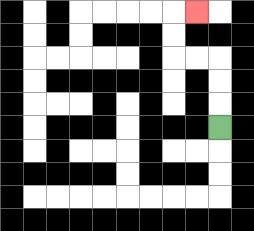{'start': '[9, 5]', 'end': '[8, 0]', 'path_directions': 'U,U,U,L,L,U,U,R', 'path_coordinates': '[[9, 5], [9, 4], [9, 3], [9, 2], [8, 2], [7, 2], [7, 1], [7, 0], [8, 0]]'}